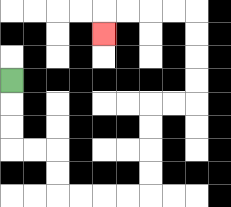{'start': '[0, 3]', 'end': '[4, 1]', 'path_directions': 'D,D,D,R,R,D,D,R,R,R,R,U,U,U,U,R,R,U,U,U,U,L,L,L,L,D', 'path_coordinates': '[[0, 3], [0, 4], [0, 5], [0, 6], [1, 6], [2, 6], [2, 7], [2, 8], [3, 8], [4, 8], [5, 8], [6, 8], [6, 7], [6, 6], [6, 5], [6, 4], [7, 4], [8, 4], [8, 3], [8, 2], [8, 1], [8, 0], [7, 0], [6, 0], [5, 0], [4, 0], [4, 1]]'}